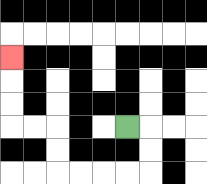{'start': '[5, 5]', 'end': '[0, 2]', 'path_directions': 'R,D,D,L,L,L,L,U,U,L,L,U,U,U', 'path_coordinates': '[[5, 5], [6, 5], [6, 6], [6, 7], [5, 7], [4, 7], [3, 7], [2, 7], [2, 6], [2, 5], [1, 5], [0, 5], [0, 4], [0, 3], [0, 2]]'}